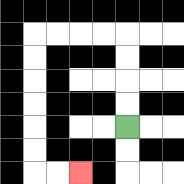{'start': '[5, 5]', 'end': '[3, 7]', 'path_directions': 'U,U,U,U,L,L,L,L,D,D,D,D,D,D,R,R', 'path_coordinates': '[[5, 5], [5, 4], [5, 3], [5, 2], [5, 1], [4, 1], [3, 1], [2, 1], [1, 1], [1, 2], [1, 3], [1, 4], [1, 5], [1, 6], [1, 7], [2, 7], [3, 7]]'}